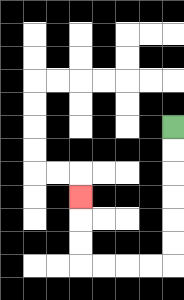{'start': '[7, 5]', 'end': '[3, 8]', 'path_directions': 'D,D,D,D,D,D,L,L,L,L,U,U,U', 'path_coordinates': '[[7, 5], [7, 6], [7, 7], [7, 8], [7, 9], [7, 10], [7, 11], [6, 11], [5, 11], [4, 11], [3, 11], [3, 10], [3, 9], [3, 8]]'}